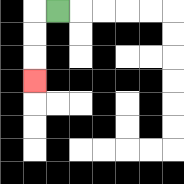{'start': '[2, 0]', 'end': '[1, 3]', 'path_directions': 'L,D,D,D', 'path_coordinates': '[[2, 0], [1, 0], [1, 1], [1, 2], [1, 3]]'}